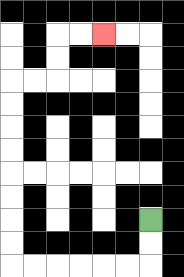{'start': '[6, 9]', 'end': '[4, 1]', 'path_directions': 'D,D,L,L,L,L,L,L,U,U,U,U,U,U,U,U,R,R,U,U,R,R', 'path_coordinates': '[[6, 9], [6, 10], [6, 11], [5, 11], [4, 11], [3, 11], [2, 11], [1, 11], [0, 11], [0, 10], [0, 9], [0, 8], [0, 7], [0, 6], [0, 5], [0, 4], [0, 3], [1, 3], [2, 3], [2, 2], [2, 1], [3, 1], [4, 1]]'}